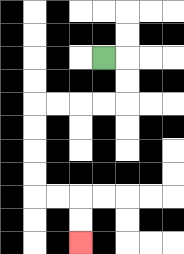{'start': '[4, 2]', 'end': '[3, 10]', 'path_directions': 'R,D,D,L,L,L,L,D,D,D,D,R,R,D,D', 'path_coordinates': '[[4, 2], [5, 2], [5, 3], [5, 4], [4, 4], [3, 4], [2, 4], [1, 4], [1, 5], [1, 6], [1, 7], [1, 8], [2, 8], [3, 8], [3, 9], [3, 10]]'}